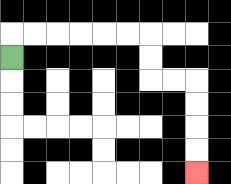{'start': '[0, 2]', 'end': '[8, 7]', 'path_directions': 'U,R,R,R,R,R,R,D,D,R,R,D,D,D,D', 'path_coordinates': '[[0, 2], [0, 1], [1, 1], [2, 1], [3, 1], [4, 1], [5, 1], [6, 1], [6, 2], [6, 3], [7, 3], [8, 3], [8, 4], [8, 5], [8, 6], [8, 7]]'}